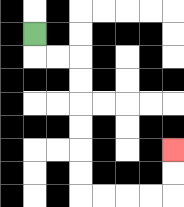{'start': '[1, 1]', 'end': '[7, 6]', 'path_directions': 'D,R,R,D,D,D,D,D,D,R,R,R,R,U,U', 'path_coordinates': '[[1, 1], [1, 2], [2, 2], [3, 2], [3, 3], [3, 4], [3, 5], [3, 6], [3, 7], [3, 8], [4, 8], [5, 8], [6, 8], [7, 8], [7, 7], [7, 6]]'}